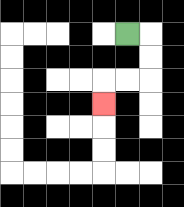{'start': '[5, 1]', 'end': '[4, 4]', 'path_directions': 'R,D,D,L,L,D', 'path_coordinates': '[[5, 1], [6, 1], [6, 2], [6, 3], [5, 3], [4, 3], [4, 4]]'}